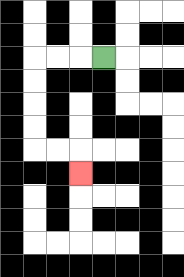{'start': '[4, 2]', 'end': '[3, 7]', 'path_directions': 'L,L,L,D,D,D,D,R,R,D', 'path_coordinates': '[[4, 2], [3, 2], [2, 2], [1, 2], [1, 3], [1, 4], [1, 5], [1, 6], [2, 6], [3, 6], [3, 7]]'}